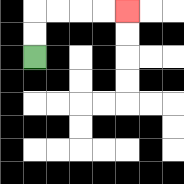{'start': '[1, 2]', 'end': '[5, 0]', 'path_directions': 'U,U,R,R,R,R', 'path_coordinates': '[[1, 2], [1, 1], [1, 0], [2, 0], [3, 0], [4, 0], [5, 0]]'}